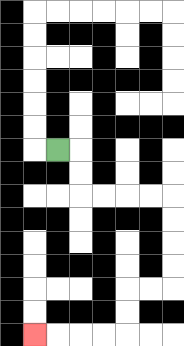{'start': '[2, 6]', 'end': '[1, 14]', 'path_directions': 'R,D,D,R,R,R,R,D,D,D,D,L,L,D,D,L,L,L,L', 'path_coordinates': '[[2, 6], [3, 6], [3, 7], [3, 8], [4, 8], [5, 8], [6, 8], [7, 8], [7, 9], [7, 10], [7, 11], [7, 12], [6, 12], [5, 12], [5, 13], [5, 14], [4, 14], [3, 14], [2, 14], [1, 14]]'}